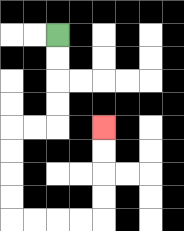{'start': '[2, 1]', 'end': '[4, 5]', 'path_directions': 'D,D,D,D,L,L,D,D,D,D,R,R,R,R,U,U,U,U', 'path_coordinates': '[[2, 1], [2, 2], [2, 3], [2, 4], [2, 5], [1, 5], [0, 5], [0, 6], [0, 7], [0, 8], [0, 9], [1, 9], [2, 9], [3, 9], [4, 9], [4, 8], [4, 7], [4, 6], [4, 5]]'}